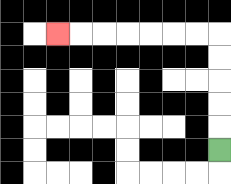{'start': '[9, 6]', 'end': '[2, 1]', 'path_directions': 'U,U,U,U,U,L,L,L,L,L,L,L', 'path_coordinates': '[[9, 6], [9, 5], [9, 4], [9, 3], [9, 2], [9, 1], [8, 1], [7, 1], [6, 1], [5, 1], [4, 1], [3, 1], [2, 1]]'}